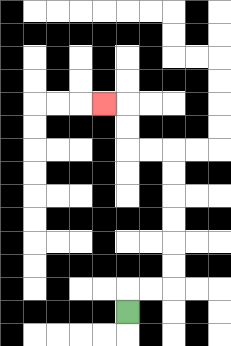{'start': '[5, 13]', 'end': '[4, 4]', 'path_directions': 'U,R,R,U,U,U,U,U,U,L,L,U,U,L', 'path_coordinates': '[[5, 13], [5, 12], [6, 12], [7, 12], [7, 11], [7, 10], [7, 9], [7, 8], [7, 7], [7, 6], [6, 6], [5, 6], [5, 5], [5, 4], [4, 4]]'}